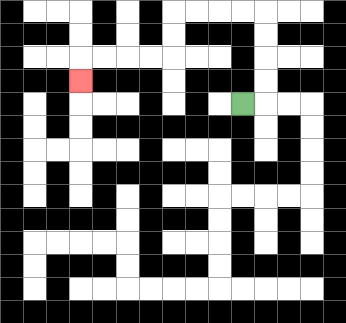{'start': '[10, 4]', 'end': '[3, 3]', 'path_directions': 'R,U,U,U,U,L,L,L,L,D,D,L,L,L,L,D', 'path_coordinates': '[[10, 4], [11, 4], [11, 3], [11, 2], [11, 1], [11, 0], [10, 0], [9, 0], [8, 0], [7, 0], [7, 1], [7, 2], [6, 2], [5, 2], [4, 2], [3, 2], [3, 3]]'}